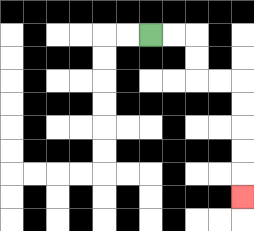{'start': '[6, 1]', 'end': '[10, 8]', 'path_directions': 'R,R,D,D,R,R,D,D,D,D,D', 'path_coordinates': '[[6, 1], [7, 1], [8, 1], [8, 2], [8, 3], [9, 3], [10, 3], [10, 4], [10, 5], [10, 6], [10, 7], [10, 8]]'}